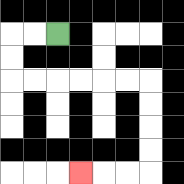{'start': '[2, 1]', 'end': '[3, 7]', 'path_directions': 'L,L,D,D,R,R,R,R,R,R,D,D,D,D,L,L,L', 'path_coordinates': '[[2, 1], [1, 1], [0, 1], [0, 2], [0, 3], [1, 3], [2, 3], [3, 3], [4, 3], [5, 3], [6, 3], [6, 4], [6, 5], [6, 6], [6, 7], [5, 7], [4, 7], [3, 7]]'}